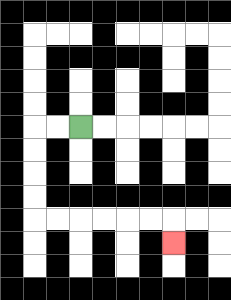{'start': '[3, 5]', 'end': '[7, 10]', 'path_directions': 'L,L,D,D,D,D,R,R,R,R,R,R,D', 'path_coordinates': '[[3, 5], [2, 5], [1, 5], [1, 6], [1, 7], [1, 8], [1, 9], [2, 9], [3, 9], [4, 9], [5, 9], [6, 9], [7, 9], [7, 10]]'}